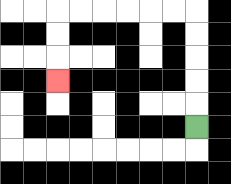{'start': '[8, 5]', 'end': '[2, 3]', 'path_directions': 'U,U,U,U,U,L,L,L,L,L,L,D,D,D', 'path_coordinates': '[[8, 5], [8, 4], [8, 3], [8, 2], [8, 1], [8, 0], [7, 0], [6, 0], [5, 0], [4, 0], [3, 0], [2, 0], [2, 1], [2, 2], [2, 3]]'}